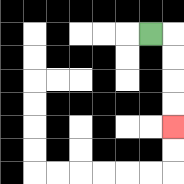{'start': '[6, 1]', 'end': '[7, 5]', 'path_directions': 'R,D,D,D,D', 'path_coordinates': '[[6, 1], [7, 1], [7, 2], [7, 3], [7, 4], [7, 5]]'}